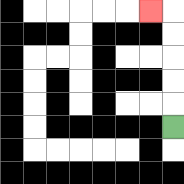{'start': '[7, 5]', 'end': '[6, 0]', 'path_directions': 'U,U,U,U,U,L', 'path_coordinates': '[[7, 5], [7, 4], [7, 3], [7, 2], [7, 1], [7, 0], [6, 0]]'}